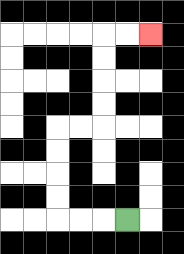{'start': '[5, 9]', 'end': '[6, 1]', 'path_directions': 'L,L,L,U,U,U,U,R,R,U,U,U,U,R,R', 'path_coordinates': '[[5, 9], [4, 9], [3, 9], [2, 9], [2, 8], [2, 7], [2, 6], [2, 5], [3, 5], [4, 5], [4, 4], [4, 3], [4, 2], [4, 1], [5, 1], [6, 1]]'}